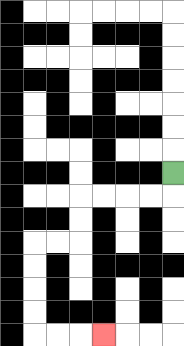{'start': '[7, 7]', 'end': '[4, 14]', 'path_directions': 'D,L,L,L,L,D,D,L,L,D,D,D,D,R,R,R', 'path_coordinates': '[[7, 7], [7, 8], [6, 8], [5, 8], [4, 8], [3, 8], [3, 9], [3, 10], [2, 10], [1, 10], [1, 11], [1, 12], [1, 13], [1, 14], [2, 14], [3, 14], [4, 14]]'}